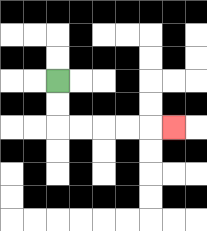{'start': '[2, 3]', 'end': '[7, 5]', 'path_directions': 'D,D,R,R,R,R,R', 'path_coordinates': '[[2, 3], [2, 4], [2, 5], [3, 5], [4, 5], [5, 5], [6, 5], [7, 5]]'}